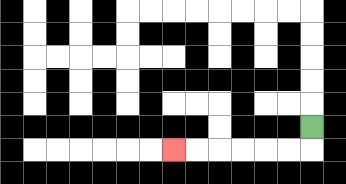{'start': '[13, 5]', 'end': '[7, 6]', 'path_directions': 'D,L,L,L,L,L,L', 'path_coordinates': '[[13, 5], [13, 6], [12, 6], [11, 6], [10, 6], [9, 6], [8, 6], [7, 6]]'}